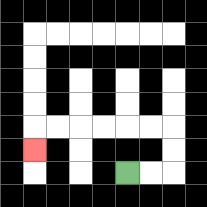{'start': '[5, 7]', 'end': '[1, 6]', 'path_directions': 'R,R,U,U,L,L,L,L,L,L,D', 'path_coordinates': '[[5, 7], [6, 7], [7, 7], [7, 6], [7, 5], [6, 5], [5, 5], [4, 5], [3, 5], [2, 5], [1, 5], [1, 6]]'}